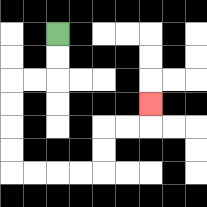{'start': '[2, 1]', 'end': '[6, 4]', 'path_directions': 'D,D,L,L,D,D,D,D,R,R,R,R,U,U,R,R,U', 'path_coordinates': '[[2, 1], [2, 2], [2, 3], [1, 3], [0, 3], [0, 4], [0, 5], [0, 6], [0, 7], [1, 7], [2, 7], [3, 7], [4, 7], [4, 6], [4, 5], [5, 5], [6, 5], [6, 4]]'}